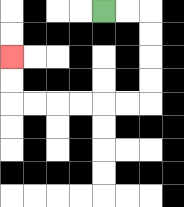{'start': '[4, 0]', 'end': '[0, 2]', 'path_directions': 'R,R,D,D,D,D,L,L,L,L,L,L,U,U', 'path_coordinates': '[[4, 0], [5, 0], [6, 0], [6, 1], [6, 2], [6, 3], [6, 4], [5, 4], [4, 4], [3, 4], [2, 4], [1, 4], [0, 4], [0, 3], [0, 2]]'}